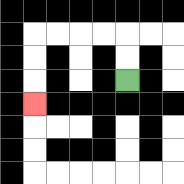{'start': '[5, 3]', 'end': '[1, 4]', 'path_directions': 'U,U,L,L,L,L,D,D,D', 'path_coordinates': '[[5, 3], [5, 2], [5, 1], [4, 1], [3, 1], [2, 1], [1, 1], [1, 2], [1, 3], [1, 4]]'}